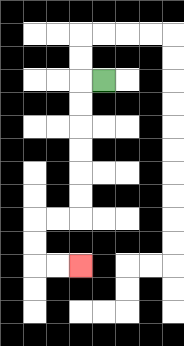{'start': '[4, 3]', 'end': '[3, 11]', 'path_directions': 'L,D,D,D,D,D,D,L,L,D,D,R,R', 'path_coordinates': '[[4, 3], [3, 3], [3, 4], [3, 5], [3, 6], [3, 7], [3, 8], [3, 9], [2, 9], [1, 9], [1, 10], [1, 11], [2, 11], [3, 11]]'}